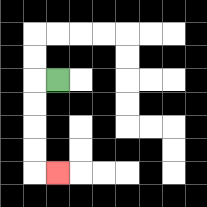{'start': '[2, 3]', 'end': '[2, 7]', 'path_directions': 'L,D,D,D,D,R', 'path_coordinates': '[[2, 3], [1, 3], [1, 4], [1, 5], [1, 6], [1, 7], [2, 7]]'}